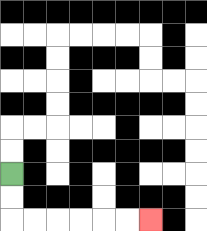{'start': '[0, 7]', 'end': '[6, 9]', 'path_directions': 'D,D,R,R,R,R,R,R', 'path_coordinates': '[[0, 7], [0, 8], [0, 9], [1, 9], [2, 9], [3, 9], [4, 9], [5, 9], [6, 9]]'}